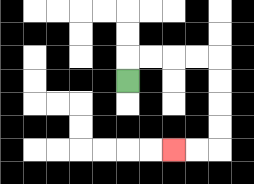{'start': '[5, 3]', 'end': '[7, 6]', 'path_directions': 'U,R,R,R,R,D,D,D,D,L,L', 'path_coordinates': '[[5, 3], [5, 2], [6, 2], [7, 2], [8, 2], [9, 2], [9, 3], [9, 4], [9, 5], [9, 6], [8, 6], [7, 6]]'}